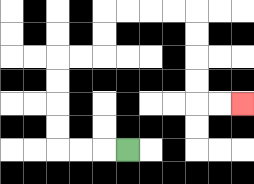{'start': '[5, 6]', 'end': '[10, 4]', 'path_directions': 'L,L,L,U,U,U,U,R,R,U,U,R,R,R,R,D,D,D,D,R,R', 'path_coordinates': '[[5, 6], [4, 6], [3, 6], [2, 6], [2, 5], [2, 4], [2, 3], [2, 2], [3, 2], [4, 2], [4, 1], [4, 0], [5, 0], [6, 0], [7, 0], [8, 0], [8, 1], [8, 2], [8, 3], [8, 4], [9, 4], [10, 4]]'}